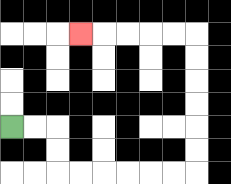{'start': '[0, 5]', 'end': '[3, 1]', 'path_directions': 'R,R,D,D,R,R,R,R,R,R,U,U,U,U,U,U,L,L,L,L,L', 'path_coordinates': '[[0, 5], [1, 5], [2, 5], [2, 6], [2, 7], [3, 7], [4, 7], [5, 7], [6, 7], [7, 7], [8, 7], [8, 6], [8, 5], [8, 4], [8, 3], [8, 2], [8, 1], [7, 1], [6, 1], [5, 1], [4, 1], [3, 1]]'}